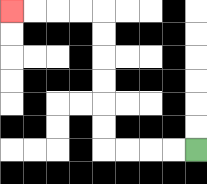{'start': '[8, 6]', 'end': '[0, 0]', 'path_directions': 'L,L,L,L,U,U,U,U,U,U,L,L,L,L', 'path_coordinates': '[[8, 6], [7, 6], [6, 6], [5, 6], [4, 6], [4, 5], [4, 4], [4, 3], [4, 2], [4, 1], [4, 0], [3, 0], [2, 0], [1, 0], [0, 0]]'}